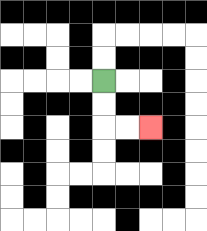{'start': '[4, 3]', 'end': '[6, 5]', 'path_directions': 'D,D,R,R', 'path_coordinates': '[[4, 3], [4, 4], [4, 5], [5, 5], [6, 5]]'}